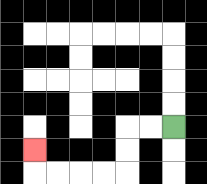{'start': '[7, 5]', 'end': '[1, 6]', 'path_directions': 'L,L,D,D,L,L,L,L,U', 'path_coordinates': '[[7, 5], [6, 5], [5, 5], [5, 6], [5, 7], [4, 7], [3, 7], [2, 7], [1, 7], [1, 6]]'}